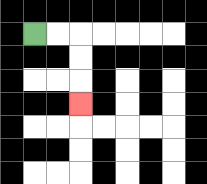{'start': '[1, 1]', 'end': '[3, 4]', 'path_directions': 'R,R,D,D,D', 'path_coordinates': '[[1, 1], [2, 1], [3, 1], [3, 2], [3, 3], [3, 4]]'}